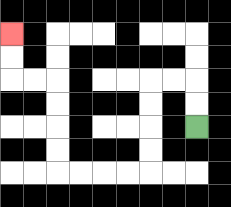{'start': '[8, 5]', 'end': '[0, 1]', 'path_directions': 'U,U,L,L,D,D,D,D,L,L,L,L,U,U,U,U,L,L,U,U', 'path_coordinates': '[[8, 5], [8, 4], [8, 3], [7, 3], [6, 3], [6, 4], [6, 5], [6, 6], [6, 7], [5, 7], [4, 7], [3, 7], [2, 7], [2, 6], [2, 5], [2, 4], [2, 3], [1, 3], [0, 3], [0, 2], [0, 1]]'}